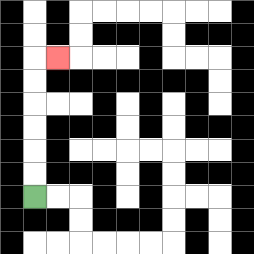{'start': '[1, 8]', 'end': '[2, 2]', 'path_directions': 'U,U,U,U,U,U,R', 'path_coordinates': '[[1, 8], [1, 7], [1, 6], [1, 5], [1, 4], [1, 3], [1, 2], [2, 2]]'}